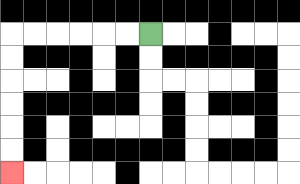{'start': '[6, 1]', 'end': '[0, 7]', 'path_directions': 'L,L,L,L,L,L,D,D,D,D,D,D', 'path_coordinates': '[[6, 1], [5, 1], [4, 1], [3, 1], [2, 1], [1, 1], [0, 1], [0, 2], [0, 3], [0, 4], [0, 5], [0, 6], [0, 7]]'}